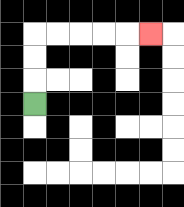{'start': '[1, 4]', 'end': '[6, 1]', 'path_directions': 'U,U,U,R,R,R,R,R', 'path_coordinates': '[[1, 4], [1, 3], [1, 2], [1, 1], [2, 1], [3, 1], [4, 1], [5, 1], [6, 1]]'}